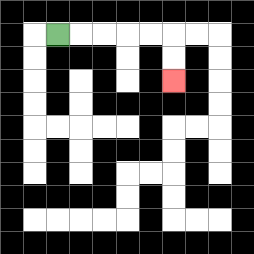{'start': '[2, 1]', 'end': '[7, 3]', 'path_directions': 'R,R,R,R,R,D,D', 'path_coordinates': '[[2, 1], [3, 1], [4, 1], [5, 1], [6, 1], [7, 1], [7, 2], [7, 3]]'}